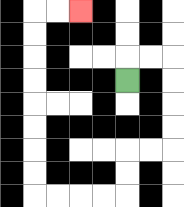{'start': '[5, 3]', 'end': '[3, 0]', 'path_directions': 'U,R,R,D,D,D,D,L,L,D,D,L,L,L,L,U,U,U,U,U,U,U,U,R,R', 'path_coordinates': '[[5, 3], [5, 2], [6, 2], [7, 2], [7, 3], [7, 4], [7, 5], [7, 6], [6, 6], [5, 6], [5, 7], [5, 8], [4, 8], [3, 8], [2, 8], [1, 8], [1, 7], [1, 6], [1, 5], [1, 4], [1, 3], [1, 2], [1, 1], [1, 0], [2, 0], [3, 0]]'}